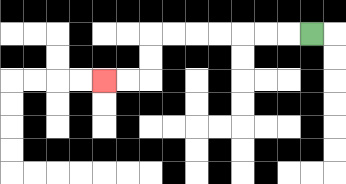{'start': '[13, 1]', 'end': '[4, 3]', 'path_directions': 'L,L,L,L,L,L,L,D,D,L,L', 'path_coordinates': '[[13, 1], [12, 1], [11, 1], [10, 1], [9, 1], [8, 1], [7, 1], [6, 1], [6, 2], [6, 3], [5, 3], [4, 3]]'}